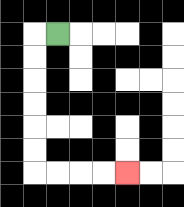{'start': '[2, 1]', 'end': '[5, 7]', 'path_directions': 'L,D,D,D,D,D,D,R,R,R,R', 'path_coordinates': '[[2, 1], [1, 1], [1, 2], [1, 3], [1, 4], [1, 5], [1, 6], [1, 7], [2, 7], [3, 7], [4, 7], [5, 7]]'}